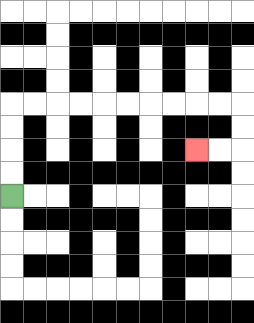{'start': '[0, 8]', 'end': '[8, 6]', 'path_directions': 'U,U,U,U,R,R,R,R,R,R,R,R,R,R,D,D,L,L', 'path_coordinates': '[[0, 8], [0, 7], [0, 6], [0, 5], [0, 4], [1, 4], [2, 4], [3, 4], [4, 4], [5, 4], [6, 4], [7, 4], [8, 4], [9, 4], [10, 4], [10, 5], [10, 6], [9, 6], [8, 6]]'}